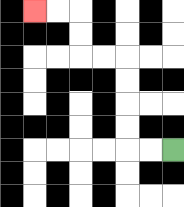{'start': '[7, 6]', 'end': '[1, 0]', 'path_directions': 'L,L,U,U,U,U,L,L,U,U,L,L', 'path_coordinates': '[[7, 6], [6, 6], [5, 6], [5, 5], [5, 4], [5, 3], [5, 2], [4, 2], [3, 2], [3, 1], [3, 0], [2, 0], [1, 0]]'}